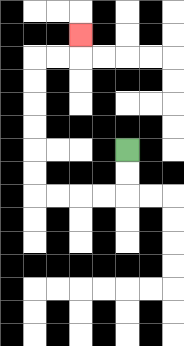{'start': '[5, 6]', 'end': '[3, 1]', 'path_directions': 'D,D,L,L,L,L,U,U,U,U,U,U,R,R,U', 'path_coordinates': '[[5, 6], [5, 7], [5, 8], [4, 8], [3, 8], [2, 8], [1, 8], [1, 7], [1, 6], [1, 5], [1, 4], [1, 3], [1, 2], [2, 2], [3, 2], [3, 1]]'}